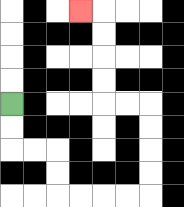{'start': '[0, 4]', 'end': '[3, 0]', 'path_directions': 'D,D,R,R,D,D,R,R,R,R,U,U,U,U,L,L,U,U,U,U,L', 'path_coordinates': '[[0, 4], [0, 5], [0, 6], [1, 6], [2, 6], [2, 7], [2, 8], [3, 8], [4, 8], [5, 8], [6, 8], [6, 7], [6, 6], [6, 5], [6, 4], [5, 4], [4, 4], [4, 3], [4, 2], [4, 1], [4, 0], [3, 0]]'}